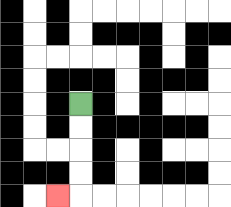{'start': '[3, 4]', 'end': '[2, 8]', 'path_directions': 'D,D,D,D,L', 'path_coordinates': '[[3, 4], [3, 5], [3, 6], [3, 7], [3, 8], [2, 8]]'}